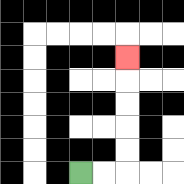{'start': '[3, 7]', 'end': '[5, 2]', 'path_directions': 'R,R,U,U,U,U,U', 'path_coordinates': '[[3, 7], [4, 7], [5, 7], [5, 6], [5, 5], [5, 4], [5, 3], [5, 2]]'}